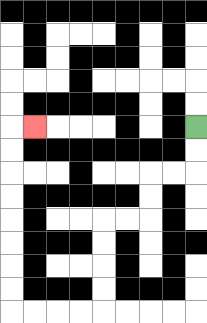{'start': '[8, 5]', 'end': '[1, 5]', 'path_directions': 'D,D,L,L,D,D,L,L,D,D,D,D,L,L,L,L,U,U,U,U,U,U,U,U,R', 'path_coordinates': '[[8, 5], [8, 6], [8, 7], [7, 7], [6, 7], [6, 8], [6, 9], [5, 9], [4, 9], [4, 10], [4, 11], [4, 12], [4, 13], [3, 13], [2, 13], [1, 13], [0, 13], [0, 12], [0, 11], [0, 10], [0, 9], [0, 8], [0, 7], [0, 6], [0, 5], [1, 5]]'}